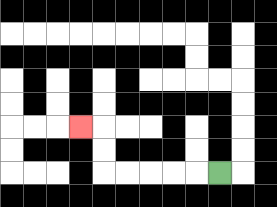{'start': '[9, 7]', 'end': '[3, 5]', 'path_directions': 'L,L,L,L,L,U,U,L', 'path_coordinates': '[[9, 7], [8, 7], [7, 7], [6, 7], [5, 7], [4, 7], [4, 6], [4, 5], [3, 5]]'}